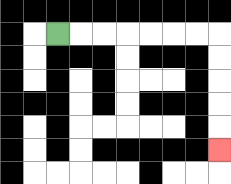{'start': '[2, 1]', 'end': '[9, 6]', 'path_directions': 'R,R,R,R,R,R,R,D,D,D,D,D', 'path_coordinates': '[[2, 1], [3, 1], [4, 1], [5, 1], [6, 1], [7, 1], [8, 1], [9, 1], [9, 2], [9, 3], [9, 4], [9, 5], [9, 6]]'}